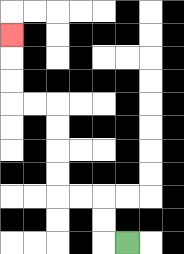{'start': '[5, 10]', 'end': '[0, 1]', 'path_directions': 'L,U,U,L,L,U,U,U,U,L,L,U,U,U', 'path_coordinates': '[[5, 10], [4, 10], [4, 9], [4, 8], [3, 8], [2, 8], [2, 7], [2, 6], [2, 5], [2, 4], [1, 4], [0, 4], [0, 3], [0, 2], [0, 1]]'}